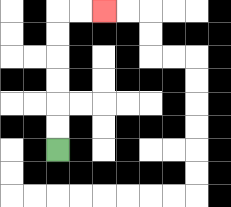{'start': '[2, 6]', 'end': '[4, 0]', 'path_directions': 'U,U,U,U,U,U,R,R', 'path_coordinates': '[[2, 6], [2, 5], [2, 4], [2, 3], [2, 2], [2, 1], [2, 0], [3, 0], [4, 0]]'}